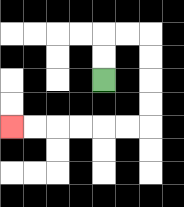{'start': '[4, 3]', 'end': '[0, 5]', 'path_directions': 'U,U,R,R,D,D,D,D,L,L,L,L,L,L', 'path_coordinates': '[[4, 3], [4, 2], [4, 1], [5, 1], [6, 1], [6, 2], [6, 3], [6, 4], [6, 5], [5, 5], [4, 5], [3, 5], [2, 5], [1, 5], [0, 5]]'}